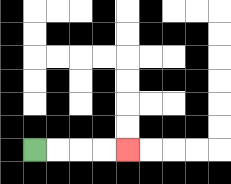{'start': '[1, 6]', 'end': '[5, 6]', 'path_directions': 'R,R,R,R', 'path_coordinates': '[[1, 6], [2, 6], [3, 6], [4, 6], [5, 6]]'}